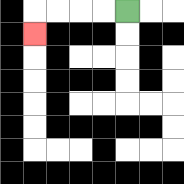{'start': '[5, 0]', 'end': '[1, 1]', 'path_directions': 'L,L,L,L,D', 'path_coordinates': '[[5, 0], [4, 0], [3, 0], [2, 0], [1, 0], [1, 1]]'}